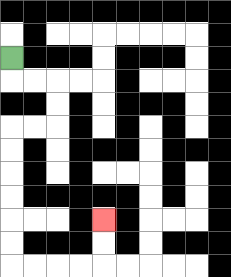{'start': '[0, 2]', 'end': '[4, 9]', 'path_directions': 'D,R,R,D,D,L,L,D,D,D,D,D,D,R,R,R,R,U,U', 'path_coordinates': '[[0, 2], [0, 3], [1, 3], [2, 3], [2, 4], [2, 5], [1, 5], [0, 5], [0, 6], [0, 7], [0, 8], [0, 9], [0, 10], [0, 11], [1, 11], [2, 11], [3, 11], [4, 11], [4, 10], [4, 9]]'}